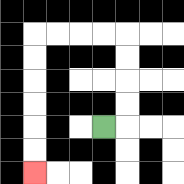{'start': '[4, 5]', 'end': '[1, 7]', 'path_directions': 'R,U,U,U,U,L,L,L,L,D,D,D,D,D,D', 'path_coordinates': '[[4, 5], [5, 5], [5, 4], [5, 3], [5, 2], [5, 1], [4, 1], [3, 1], [2, 1], [1, 1], [1, 2], [1, 3], [1, 4], [1, 5], [1, 6], [1, 7]]'}